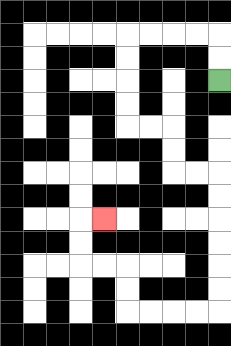{'start': '[9, 3]', 'end': '[4, 9]', 'path_directions': 'U,U,L,L,L,L,D,D,D,D,R,R,D,D,R,R,D,D,D,D,D,D,L,L,L,L,U,U,L,L,U,U,R', 'path_coordinates': '[[9, 3], [9, 2], [9, 1], [8, 1], [7, 1], [6, 1], [5, 1], [5, 2], [5, 3], [5, 4], [5, 5], [6, 5], [7, 5], [7, 6], [7, 7], [8, 7], [9, 7], [9, 8], [9, 9], [9, 10], [9, 11], [9, 12], [9, 13], [8, 13], [7, 13], [6, 13], [5, 13], [5, 12], [5, 11], [4, 11], [3, 11], [3, 10], [3, 9], [4, 9]]'}